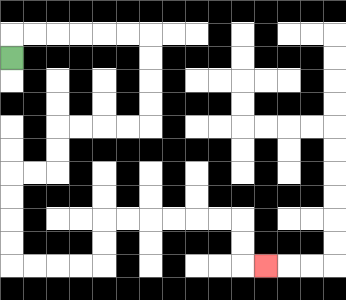{'start': '[0, 2]', 'end': '[11, 11]', 'path_directions': 'U,R,R,R,R,R,R,D,D,D,D,L,L,L,L,D,D,L,L,D,D,D,D,R,R,R,R,U,U,R,R,R,R,R,R,D,D,R', 'path_coordinates': '[[0, 2], [0, 1], [1, 1], [2, 1], [3, 1], [4, 1], [5, 1], [6, 1], [6, 2], [6, 3], [6, 4], [6, 5], [5, 5], [4, 5], [3, 5], [2, 5], [2, 6], [2, 7], [1, 7], [0, 7], [0, 8], [0, 9], [0, 10], [0, 11], [1, 11], [2, 11], [3, 11], [4, 11], [4, 10], [4, 9], [5, 9], [6, 9], [7, 9], [8, 9], [9, 9], [10, 9], [10, 10], [10, 11], [11, 11]]'}